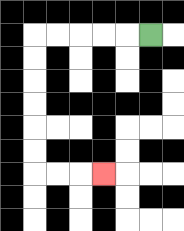{'start': '[6, 1]', 'end': '[4, 7]', 'path_directions': 'L,L,L,L,L,D,D,D,D,D,D,R,R,R', 'path_coordinates': '[[6, 1], [5, 1], [4, 1], [3, 1], [2, 1], [1, 1], [1, 2], [1, 3], [1, 4], [1, 5], [1, 6], [1, 7], [2, 7], [3, 7], [4, 7]]'}